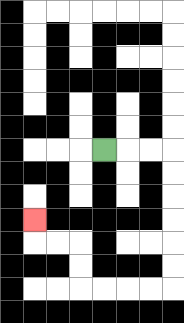{'start': '[4, 6]', 'end': '[1, 9]', 'path_directions': 'R,R,R,D,D,D,D,D,D,L,L,L,L,U,U,L,L,U', 'path_coordinates': '[[4, 6], [5, 6], [6, 6], [7, 6], [7, 7], [7, 8], [7, 9], [7, 10], [7, 11], [7, 12], [6, 12], [5, 12], [4, 12], [3, 12], [3, 11], [3, 10], [2, 10], [1, 10], [1, 9]]'}